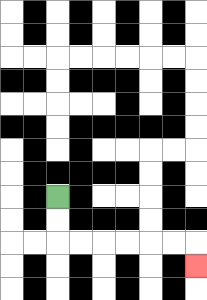{'start': '[2, 8]', 'end': '[8, 11]', 'path_directions': 'D,D,R,R,R,R,R,R,D', 'path_coordinates': '[[2, 8], [2, 9], [2, 10], [3, 10], [4, 10], [5, 10], [6, 10], [7, 10], [8, 10], [8, 11]]'}